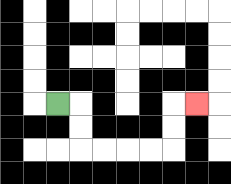{'start': '[2, 4]', 'end': '[8, 4]', 'path_directions': 'R,D,D,R,R,R,R,U,U,R', 'path_coordinates': '[[2, 4], [3, 4], [3, 5], [3, 6], [4, 6], [5, 6], [6, 6], [7, 6], [7, 5], [7, 4], [8, 4]]'}